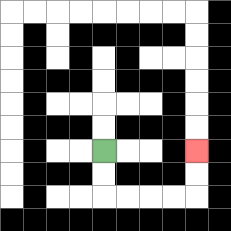{'start': '[4, 6]', 'end': '[8, 6]', 'path_directions': 'D,D,R,R,R,R,U,U', 'path_coordinates': '[[4, 6], [4, 7], [4, 8], [5, 8], [6, 8], [7, 8], [8, 8], [8, 7], [8, 6]]'}